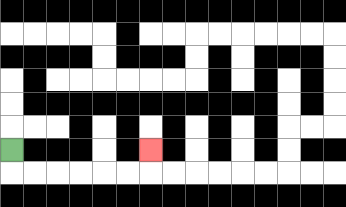{'start': '[0, 6]', 'end': '[6, 6]', 'path_directions': 'D,R,R,R,R,R,R,U', 'path_coordinates': '[[0, 6], [0, 7], [1, 7], [2, 7], [3, 7], [4, 7], [5, 7], [6, 7], [6, 6]]'}